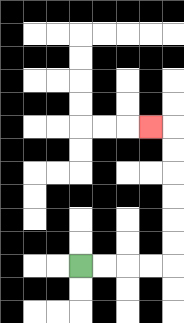{'start': '[3, 11]', 'end': '[6, 5]', 'path_directions': 'R,R,R,R,U,U,U,U,U,U,L', 'path_coordinates': '[[3, 11], [4, 11], [5, 11], [6, 11], [7, 11], [7, 10], [7, 9], [7, 8], [7, 7], [7, 6], [7, 5], [6, 5]]'}